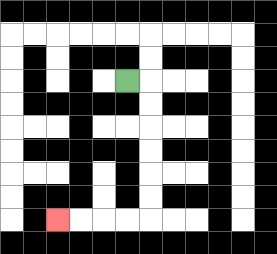{'start': '[5, 3]', 'end': '[2, 9]', 'path_directions': 'R,D,D,D,D,D,D,L,L,L,L', 'path_coordinates': '[[5, 3], [6, 3], [6, 4], [6, 5], [6, 6], [6, 7], [6, 8], [6, 9], [5, 9], [4, 9], [3, 9], [2, 9]]'}